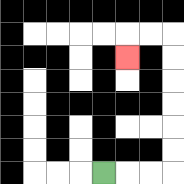{'start': '[4, 7]', 'end': '[5, 2]', 'path_directions': 'R,R,R,U,U,U,U,U,U,L,L,D', 'path_coordinates': '[[4, 7], [5, 7], [6, 7], [7, 7], [7, 6], [7, 5], [7, 4], [7, 3], [7, 2], [7, 1], [6, 1], [5, 1], [5, 2]]'}